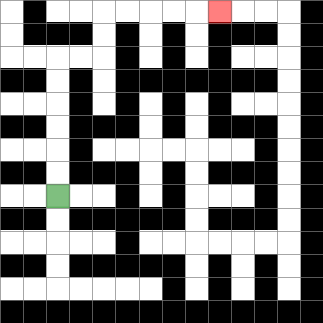{'start': '[2, 8]', 'end': '[9, 0]', 'path_directions': 'U,U,U,U,U,U,R,R,U,U,R,R,R,R,R', 'path_coordinates': '[[2, 8], [2, 7], [2, 6], [2, 5], [2, 4], [2, 3], [2, 2], [3, 2], [4, 2], [4, 1], [4, 0], [5, 0], [6, 0], [7, 0], [8, 0], [9, 0]]'}